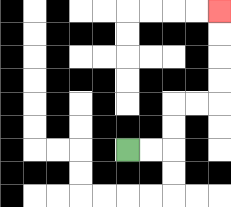{'start': '[5, 6]', 'end': '[9, 0]', 'path_directions': 'R,R,U,U,R,R,U,U,U,U', 'path_coordinates': '[[5, 6], [6, 6], [7, 6], [7, 5], [7, 4], [8, 4], [9, 4], [9, 3], [9, 2], [9, 1], [9, 0]]'}